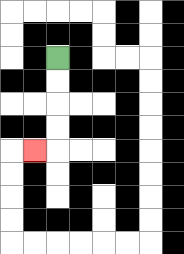{'start': '[2, 2]', 'end': '[1, 6]', 'path_directions': 'D,D,D,D,L', 'path_coordinates': '[[2, 2], [2, 3], [2, 4], [2, 5], [2, 6], [1, 6]]'}